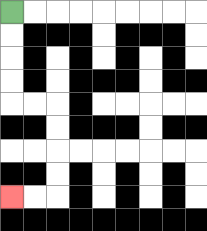{'start': '[0, 0]', 'end': '[0, 8]', 'path_directions': 'D,D,D,D,R,R,D,D,D,D,L,L', 'path_coordinates': '[[0, 0], [0, 1], [0, 2], [0, 3], [0, 4], [1, 4], [2, 4], [2, 5], [2, 6], [2, 7], [2, 8], [1, 8], [0, 8]]'}